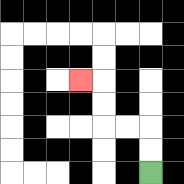{'start': '[6, 7]', 'end': '[3, 3]', 'path_directions': 'U,U,L,L,U,U,L', 'path_coordinates': '[[6, 7], [6, 6], [6, 5], [5, 5], [4, 5], [4, 4], [4, 3], [3, 3]]'}